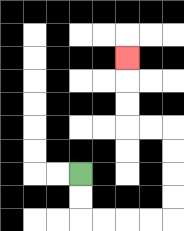{'start': '[3, 7]', 'end': '[5, 2]', 'path_directions': 'D,D,R,R,R,R,U,U,U,U,L,L,U,U,U', 'path_coordinates': '[[3, 7], [3, 8], [3, 9], [4, 9], [5, 9], [6, 9], [7, 9], [7, 8], [7, 7], [7, 6], [7, 5], [6, 5], [5, 5], [5, 4], [5, 3], [5, 2]]'}